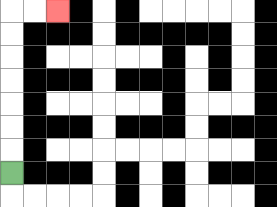{'start': '[0, 7]', 'end': '[2, 0]', 'path_directions': 'U,U,U,U,U,U,U,R,R', 'path_coordinates': '[[0, 7], [0, 6], [0, 5], [0, 4], [0, 3], [0, 2], [0, 1], [0, 0], [1, 0], [2, 0]]'}